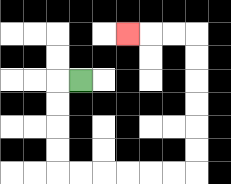{'start': '[3, 3]', 'end': '[5, 1]', 'path_directions': 'L,D,D,D,D,R,R,R,R,R,R,U,U,U,U,U,U,L,L,L', 'path_coordinates': '[[3, 3], [2, 3], [2, 4], [2, 5], [2, 6], [2, 7], [3, 7], [4, 7], [5, 7], [6, 7], [7, 7], [8, 7], [8, 6], [8, 5], [8, 4], [8, 3], [8, 2], [8, 1], [7, 1], [6, 1], [5, 1]]'}